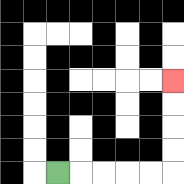{'start': '[2, 7]', 'end': '[7, 3]', 'path_directions': 'R,R,R,R,R,U,U,U,U', 'path_coordinates': '[[2, 7], [3, 7], [4, 7], [5, 7], [6, 7], [7, 7], [7, 6], [7, 5], [7, 4], [7, 3]]'}